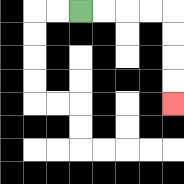{'start': '[3, 0]', 'end': '[7, 4]', 'path_directions': 'R,R,R,R,D,D,D,D', 'path_coordinates': '[[3, 0], [4, 0], [5, 0], [6, 0], [7, 0], [7, 1], [7, 2], [7, 3], [7, 4]]'}